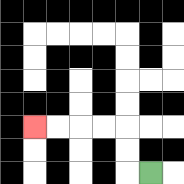{'start': '[6, 7]', 'end': '[1, 5]', 'path_directions': 'L,U,U,L,L,L,L', 'path_coordinates': '[[6, 7], [5, 7], [5, 6], [5, 5], [4, 5], [3, 5], [2, 5], [1, 5]]'}